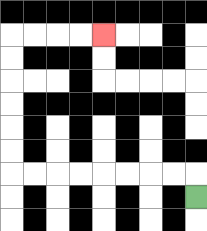{'start': '[8, 8]', 'end': '[4, 1]', 'path_directions': 'U,L,L,L,L,L,L,L,L,U,U,U,U,U,U,R,R,R,R', 'path_coordinates': '[[8, 8], [8, 7], [7, 7], [6, 7], [5, 7], [4, 7], [3, 7], [2, 7], [1, 7], [0, 7], [0, 6], [0, 5], [0, 4], [0, 3], [0, 2], [0, 1], [1, 1], [2, 1], [3, 1], [4, 1]]'}